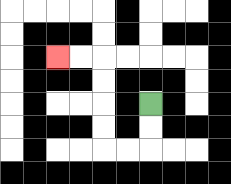{'start': '[6, 4]', 'end': '[2, 2]', 'path_directions': 'D,D,L,L,U,U,U,U,L,L', 'path_coordinates': '[[6, 4], [6, 5], [6, 6], [5, 6], [4, 6], [4, 5], [4, 4], [4, 3], [4, 2], [3, 2], [2, 2]]'}